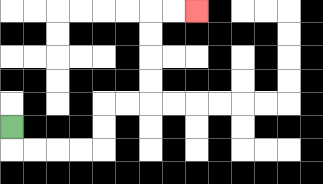{'start': '[0, 5]', 'end': '[8, 0]', 'path_directions': 'D,R,R,R,R,U,U,R,R,U,U,U,U,R,R', 'path_coordinates': '[[0, 5], [0, 6], [1, 6], [2, 6], [3, 6], [4, 6], [4, 5], [4, 4], [5, 4], [6, 4], [6, 3], [6, 2], [6, 1], [6, 0], [7, 0], [8, 0]]'}